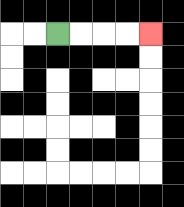{'start': '[2, 1]', 'end': '[6, 1]', 'path_directions': 'R,R,R,R', 'path_coordinates': '[[2, 1], [3, 1], [4, 1], [5, 1], [6, 1]]'}